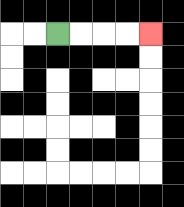{'start': '[2, 1]', 'end': '[6, 1]', 'path_directions': 'R,R,R,R', 'path_coordinates': '[[2, 1], [3, 1], [4, 1], [5, 1], [6, 1]]'}